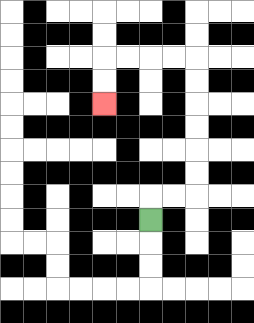{'start': '[6, 9]', 'end': '[4, 4]', 'path_directions': 'U,R,R,U,U,U,U,U,U,L,L,L,L,D,D', 'path_coordinates': '[[6, 9], [6, 8], [7, 8], [8, 8], [8, 7], [8, 6], [8, 5], [8, 4], [8, 3], [8, 2], [7, 2], [6, 2], [5, 2], [4, 2], [4, 3], [4, 4]]'}